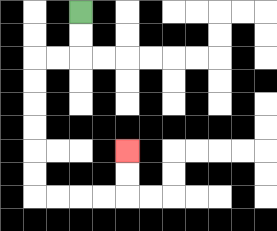{'start': '[3, 0]', 'end': '[5, 6]', 'path_directions': 'D,D,L,L,D,D,D,D,D,D,R,R,R,R,U,U', 'path_coordinates': '[[3, 0], [3, 1], [3, 2], [2, 2], [1, 2], [1, 3], [1, 4], [1, 5], [1, 6], [1, 7], [1, 8], [2, 8], [3, 8], [4, 8], [5, 8], [5, 7], [5, 6]]'}